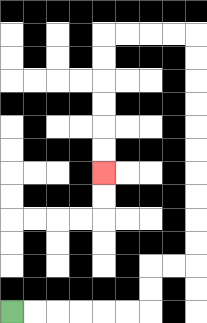{'start': '[0, 13]', 'end': '[4, 7]', 'path_directions': 'R,R,R,R,R,R,U,U,R,R,U,U,U,U,U,U,U,U,U,U,L,L,L,L,D,D,D,D,D,D', 'path_coordinates': '[[0, 13], [1, 13], [2, 13], [3, 13], [4, 13], [5, 13], [6, 13], [6, 12], [6, 11], [7, 11], [8, 11], [8, 10], [8, 9], [8, 8], [8, 7], [8, 6], [8, 5], [8, 4], [8, 3], [8, 2], [8, 1], [7, 1], [6, 1], [5, 1], [4, 1], [4, 2], [4, 3], [4, 4], [4, 5], [4, 6], [4, 7]]'}